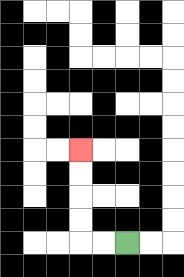{'start': '[5, 10]', 'end': '[3, 6]', 'path_directions': 'L,L,U,U,U,U', 'path_coordinates': '[[5, 10], [4, 10], [3, 10], [3, 9], [3, 8], [3, 7], [3, 6]]'}